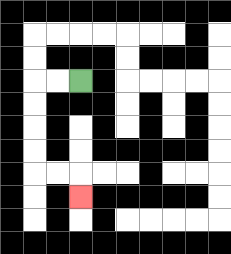{'start': '[3, 3]', 'end': '[3, 8]', 'path_directions': 'L,L,D,D,D,D,R,R,D', 'path_coordinates': '[[3, 3], [2, 3], [1, 3], [1, 4], [1, 5], [1, 6], [1, 7], [2, 7], [3, 7], [3, 8]]'}